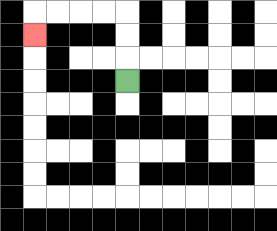{'start': '[5, 3]', 'end': '[1, 1]', 'path_directions': 'U,U,U,L,L,L,L,D', 'path_coordinates': '[[5, 3], [5, 2], [5, 1], [5, 0], [4, 0], [3, 0], [2, 0], [1, 0], [1, 1]]'}